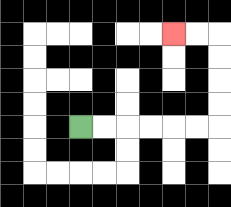{'start': '[3, 5]', 'end': '[7, 1]', 'path_directions': 'R,R,R,R,R,R,U,U,U,U,L,L', 'path_coordinates': '[[3, 5], [4, 5], [5, 5], [6, 5], [7, 5], [8, 5], [9, 5], [9, 4], [9, 3], [9, 2], [9, 1], [8, 1], [7, 1]]'}